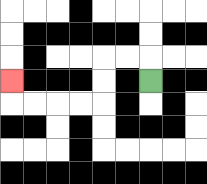{'start': '[6, 3]', 'end': '[0, 3]', 'path_directions': 'U,L,L,D,D,L,L,L,L,U', 'path_coordinates': '[[6, 3], [6, 2], [5, 2], [4, 2], [4, 3], [4, 4], [3, 4], [2, 4], [1, 4], [0, 4], [0, 3]]'}